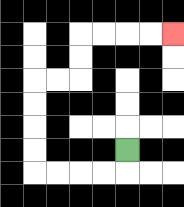{'start': '[5, 6]', 'end': '[7, 1]', 'path_directions': 'D,L,L,L,L,U,U,U,U,R,R,U,U,R,R,R,R', 'path_coordinates': '[[5, 6], [5, 7], [4, 7], [3, 7], [2, 7], [1, 7], [1, 6], [1, 5], [1, 4], [1, 3], [2, 3], [3, 3], [3, 2], [3, 1], [4, 1], [5, 1], [6, 1], [7, 1]]'}